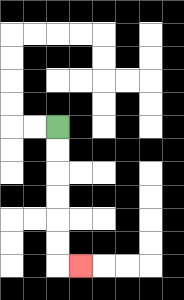{'start': '[2, 5]', 'end': '[3, 11]', 'path_directions': 'D,D,D,D,D,D,R', 'path_coordinates': '[[2, 5], [2, 6], [2, 7], [2, 8], [2, 9], [2, 10], [2, 11], [3, 11]]'}